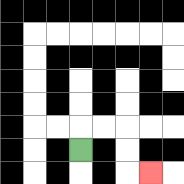{'start': '[3, 6]', 'end': '[6, 7]', 'path_directions': 'U,R,R,D,D,R', 'path_coordinates': '[[3, 6], [3, 5], [4, 5], [5, 5], [5, 6], [5, 7], [6, 7]]'}